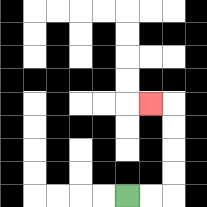{'start': '[5, 8]', 'end': '[6, 4]', 'path_directions': 'R,R,U,U,U,U,L', 'path_coordinates': '[[5, 8], [6, 8], [7, 8], [7, 7], [7, 6], [7, 5], [7, 4], [6, 4]]'}